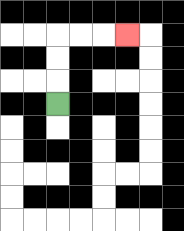{'start': '[2, 4]', 'end': '[5, 1]', 'path_directions': 'U,U,U,R,R,R', 'path_coordinates': '[[2, 4], [2, 3], [2, 2], [2, 1], [3, 1], [4, 1], [5, 1]]'}